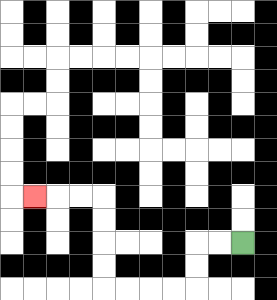{'start': '[10, 10]', 'end': '[1, 8]', 'path_directions': 'L,L,D,D,L,L,L,L,U,U,U,U,L,L,L', 'path_coordinates': '[[10, 10], [9, 10], [8, 10], [8, 11], [8, 12], [7, 12], [6, 12], [5, 12], [4, 12], [4, 11], [4, 10], [4, 9], [4, 8], [3, 8], [2, 8], [1, 8]]'}